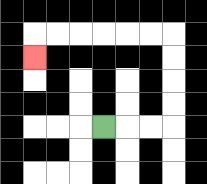{'start': '[4, 5]', 'end': '[1, 2]', 'path_directions': 'R,R,R,U,U,U,U,L,L,L,L,L,L,D', 'path_coordinates': '[[4, 5], [5, 5], [6, 5], [7, 5], [7, 4], [7, 3], [7, 2], [7, 1], [6, 1], [5, 1], [4, 1], [3, 1], [2, 1], [1, 1], [1, 2]]'}